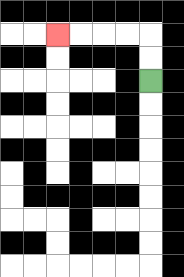{'start': '[6, 3]', 'end': '[2, 1]', 'path_directions': 'U,U,L,L,L,L', 'path_coordinates': '[[6, 3], [6, 2], [6, 1], [5, 1], [4, 1], [3, 1], [2, 1]]'}